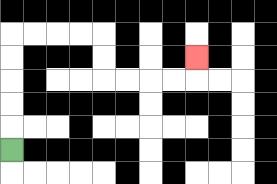{'start': '[0, 6]', 'end': '[8, 2]', 'path_directions': 'U,U,U,U,U,R,R,R,R,D,D,R,R,R,R,U', 'path_coordinates': '[[0, 6], [0, 5], [0, 4], [0, 3], [0, 2], [0, 1], [1, 1], [2, 1], [3, 1], [4, 1], [4, 2], [4, 3], [5, 3], [6, 3], [7, 3], [8, 3], [8, 2]]'}